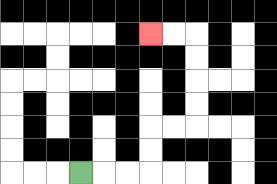{'start': '[3, 7]', 'end': '[6, 1]', 'path_directions': 'R,R,R,U,U,R,R,U,U,U,U,L,L', 'path_coordinates': '[[3, 7], [4, 7], [5, 7], [6, 7], [6, 6], [6, 5], [7, 5], [8, 5], [8, 4], [8, 3], [8, 2], [8, 1], [7, 1], [6, 1]]'}